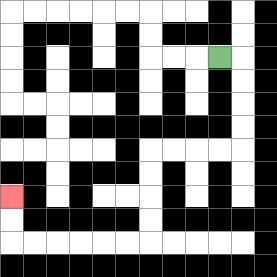{'start': '[9, 2]', 'end': '[0, 8]', 'path_directions': 'R,D,D,D,D,L,L,L,L,D,D,D,D,L,L,L,L,L,L,U,U', 'path_coordinates': '[[9, 2], [10, 2], [10, 3], [10, 4], [10, 5], [10, 6], [9, 6], [8, 6], [7, 6], [6, 6], [6, 7], [6, 8], [6, 9], [6, 10], [5, 10], [4, 10], [3, 10], [2, 10], [1, 10], [0, 10], [0, 9], [0, 8]]'}